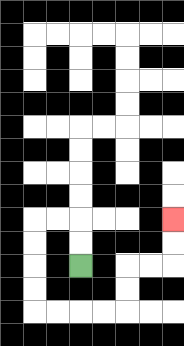{'start': '[3, 11]', 'end': '[7, 9]', 'path_directions': 'U,U,L,L,D,D,D,D,R,R,R,R,U,U,R,R,U,U', 'path_coordinates': '[[3, 11], [3, 10], [3, 9], [2, 9], [1, 9], [1, 10], [1, 11], [1, 12], [1, 13], [2, 13], [3, 13], [4, 13], [5, 13], [5, 12], [5, 11], [6, 11], [7, 11], [7, 10], [7, 9]]'}